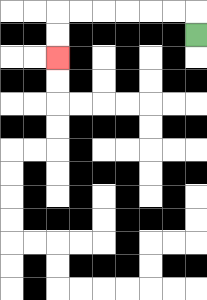{'start': '[8, 1]', 'end': '[2, 2]', 'path_directions': 'U,L,L,L,L,L,L,D,D', 'path_coordinates': '[[8, 1], [8, 0], [7, 0], [6, 0], [5, 0], [4, 0], [3, 0], [2, 0], [2, 1], [2, 2]]'}